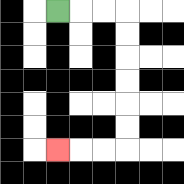{'start': '[2, 0]', 'end': '[2, 6]', 'path_directions': 'R,R,R,D,D,D,D,D,D,L,L,L', 'path_coordinates': '[[2, 0], [3, 0], [4, 0], [5, 0], [5, 1], [5, 2], [5, 3], [5, 4], [5, 5], [5, 6], [4, 6], [3, 6], [2, 6]]'}